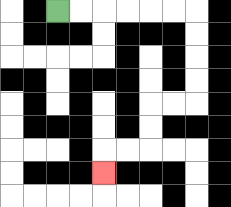{'start': '[2, 0]', 'end': '[4, 7]', 'path_directions': 'R,R,R,R,R,R,D,D,D,D,L,L,D,D,L,L,D', 'path_coordinates': '[[2, 0], [3, 0], [4, 0], [5, 0], [6, 0], [7, 0], [8, 0], [8, 1], [8, 2], [8, 3], [8, 4], [7, 4], [6, 4], [6, 5], [6, 6], [5, 6], [4, 6], [4, 7]]'}